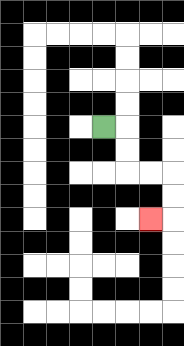{'start': '[4, 5]', 'end': '[6, 9]', 'path_directions': 'R,D,D,R,R,D,D,L', 'path_coordinates': '[[4, 5], [5, 5], [5, 6], [5, 7], [6, 7], [7, 7], [7, 8], [7, 9], [6, 9]]'}